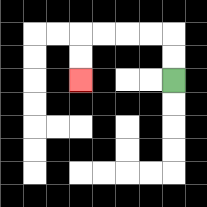{'start': '[7, 3]', 'end': '[3, 3]', 'path_directions': 'U,U,L,L,L,L,D,D', 'path_coordinates': '[[7, 3], [7, 2], [7, 1], [6, 1], [5, 1], [4, 1], [3, 1], [3, 2], [3, 3]]'}